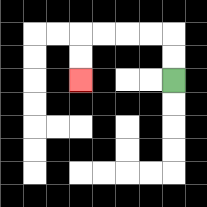{'start': '[7, 3]', 'end': '[3, 3]', 'path_directions': 'U,U,L,L,L,L,D,D', 'path_coordinates': '[[7, 3], [7, 2], [7, 1], [6, 1], [5, 1], [4, 1], [3, 1], [3, 2], [3, 3]]'}